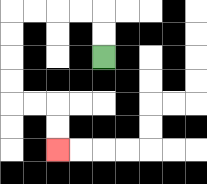{'start': '[4, 2]', 'end': '[2, 6]', 'path_directions': 'U,U,L,L,L,L,D,D,D,D,R,R,D,D', 'path_coordinates': '[[4, 2], [4, 1], [4, 0], [3, 0], [2, 0], [1, 0], [0, 0], [0, 1], [0, 2], [0, 3], [0, 4], [1, 4], [2, 4], [2, 5], [2, 6]]'}